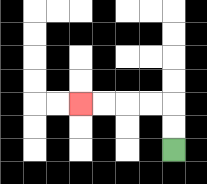{'start': '[7, 6]', 'end': '[3, 4]', 'path_directions': 'U,U,L,L,L,L', 'path_coordinates': '[[7, 6], [7, 5], [7, 4], [6, 4], [5, 4], [4, 4], [3, 4]]'}